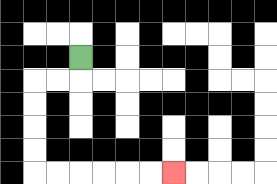{'start': '[3, 2]', 'end': '[7, 7]', 'path_directions': 'D,L,L,D,D,D,D,R,R,R,R,R,R', 'path_coordinates': '[[3, 2], [3, 3], [2, 3], [1, 3], [1, 4], [1, 5], [1, 6], [1, 7], [2, 7], [3, 7], [4, 7], [5, 7], [6, 7], [7, 7]]'}